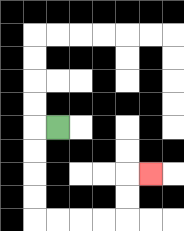{'start': '[2, 5]', 'end': '[6, 7]', 'path_directions': 'L,D,D,D,D,R,R,R,R,U,U,R', 'path_coordinates': '[[2, 5], [1, 5], [1, 6], [1, 7], [1, 8], [1, 9], [2, 9], [3, 9], [4, 9], [5, 9], [5, 8], [5, 7], [6, 7]]'}